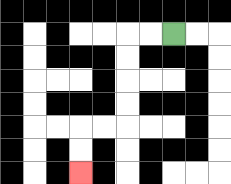{'start': '[7, 1]', 'end': '[3, 7]', 'path_directions': 'L,L,D,D,D,D,L,L,D,D', 'path_coordinates': '[[7, 1], [6, 1], [5, 1], [5, 2], [5, 3], [5, 4], [5, 5], [4, 5], [3, 5], [3, 6], [3, 7]]'}